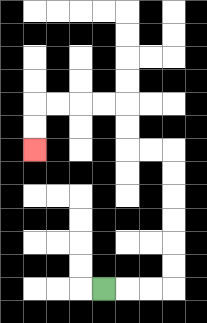{'start': '[4, 12]', 'end': '[1, 6]', 'path_directions': 'R,R,R,U,U,U,U,U,U,L,L,U,U,L,L,L,L,D,D', 'path_coordinates': '[[4, 12], [5, 12], [6, 12], [7, 12], [7, 11], [7, 10], [7, 9], [7, 8], [7, 7], [7, 6], [6, 6], [5, 6], [5, 5], [5, 4], [4, 4], [3, 4], [2, 4], [1, 4], [1, 5], [1, 6]]'}